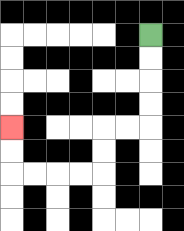{'start': '[6, 1]', 'end': '[0, 5]', 'path_directions': 'D,D,D,D,L,L,D,D,L,L,L,L,U,U', 'path_coordinates': '[[6, 1], [6, 2], [6, 3], [6, 4], [6, 5], [5, 5], [4, 5], [4, 6], [4, 7], [3, 7], [2, 7], [1, 7], [0, 7], [0, 6], [0, 5]]'}